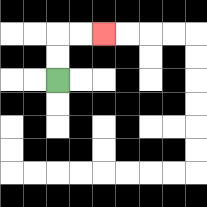{'start': '[2, 3]', 'end': '[4, 1]', 'path_directions': 'U,U,R,R', 'path_coordinates': '[[2, 3], [2, 2], [2, 1], [3, 1], [4, 1]]'}